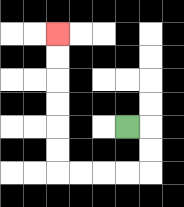{'start': '[5, 5]', 'end': '[2, 1]', 'path_directions': 'R,D,D,L,L,L,L,U,U,U,U,U,U', 'path_coordinates': '[[5, 5], [6, 5], [6, 6], [6, 7], [5, 7], [4, 7], [3, 7], [2, 7], [2, 6], [2, 5], [2, 4], [2, 3], [2, 2], [2, 1]]'}